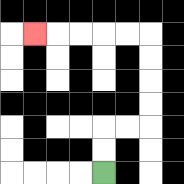{'start': '[4, 7]', 'end': '[1, 1]', 'path_directions': 'U,U,R,R,U,U,U,U,L,L,L,L,L', 'path_coordinates': '[[4, 7], [4, 6], [4, 5], [5, 5], [6, 5], [6, 4], [6, 3], [6, 2], [6, 1], [5, 1], [4, 1], [3, 1], [2, 1], [1, 1]]'}